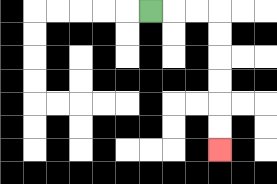{'start': '[6, 0]', 'end': '[9, 6]', 'path_directions': 'R,R,R,D,D,D,D,D,D', 'path_coordinates': '[[6, 0], [7, 0], [8, 0], [9, 0], [9, 1], [9, 2], [9, 3], [9, 4], [9, 5], [9, 6]]'}